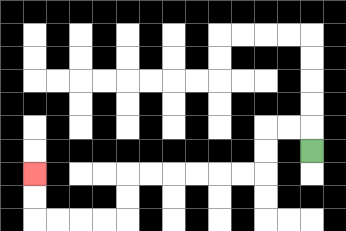{'start': '[13, 6]', 'end': '[1, 7]', 'path_directions': 'U,L,L,D,D,L,L,L,L,L,L,D,D,L,L,L,L,U,U', 'path_coordinates': '[[13, 6], [13, 5], [12, 5], [11, 5], [11, 6], [11, 7], [10, 7], [9, 7], [8, 7], [7, 7], [6, 7], [5, 7], [5, 8], [5, 9], [4, 9], [3, 9], [2, 9], [1, 9], [1, 8], [1, 7]]'}